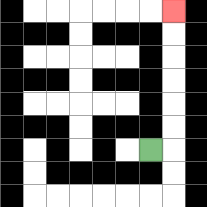{'start': '[6, 6]', 'end': '[7, 0]', 'path_directions': 'R,U,U,U,U,U,U', 'path_coordinates': '[[6, 6], [7, 6], [7, 5], [7, 4], [7, 3], [7, 2], [7, 1], [7, 0]]'}